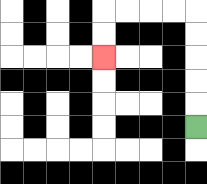{'start': '[8, 5]', 'end': '[4, 2]', 'path_directions': 'U,U,U,U,U,L,L,L,L,D,D', 'path_coordinates': '[[8, 5], [8, 4], [8, 3], [8, 2], [8, 1], [8, 0], [7, 0], [6, 0], [5, 0], [4, 0], [4, 1], [4, 2]]'}